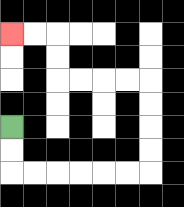{'start': '[0, 5]', 'end': '[0, 1]', 'path_directions': 'D,D,R,R,R,R,R,R,U,U,U,U,L,L,L,L,U,U,L,L', 'path_coordinates': '[[0, 5], [0, 6], [0, 7], [1, 7], [2, 7], [3, 7], [4, 7], [5, 7], [6, 7], [6, 6], [6, 5], [6, 4], [6, 3], [5, 3], [4, 3], [3, 3], [2, 3], [2, 2], [2, 1], [1, 1], [0, 1]]'}